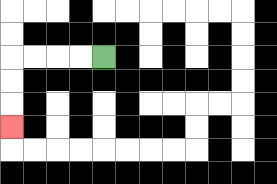{'start': '[4, 2]', 'end': '[0, 5]', 'path_directions': 'L,L,L,L,D,D,D', 'path_coordinates': '[[4, 2], [3, 2], [2, 2], [1, 2], [0, 2], [0, 3], [0, 4], [0, 5]]'}